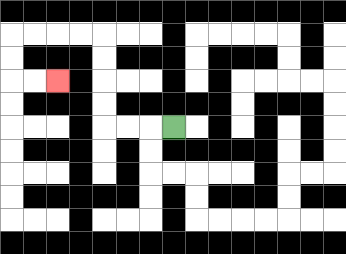{'start': '[7, 5]', 'end': '[2, 3]', 'path_directions': 'L,L,L,U,U,U,U,L,L,L,L,D,D,R,R', 'path_coordinates': '[[7, 5], [6, 5], [5, 5], [4, 5], [4, 4], [4, 3], [4, 2], [4, 1], [3, 1], [2, 1], [1, 1], [0, 1], [0, 2], [0, 3], [1, 3], [2, 3]]'}